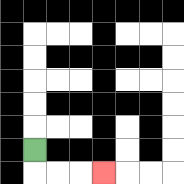{'start': '[1, 6]', 'end': '[4, 7]', 'path_directions': 'D,R,R,R', 'path_coordinates': '[[1, 6], [1, 7], [2, 7], [3, 7], [4, 7]]'}